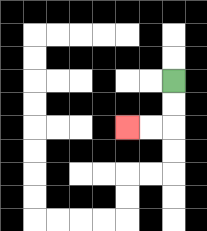{'start': '[7, 3]', 'end': '[5, 5]', 'path_directions': 'D,D,L,L', 'path_coordinates': '[[7, 3], [7, 4], [7, 5], [6, 5], [5, 5]]'}